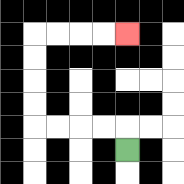{'start': '[5, 6]', 'end': '[5, 1]', 'path_directions': 'U,L,L,L,L,U,U,U,U,R,R,R,R', 'path_coordinates': '[[5, 6], [5, 5], [4, 5], [3, 5], [2, 5], [1, 5], [1, 4], [1, 3], [1, 2], [1, 1], [2, 1], [3, 1], [4, 1], [5, 1]]'}